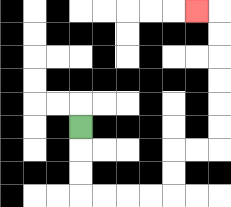{'start': '[3, 5]', 'end': '[8, 0]', 'path_directions': 'D,D,D,R,R,R,R,U,U,R,R,U,U,U,U,U,U,L', 'path_coordinates': '[[3, 5], [3, 6], [3, 7], [3, 8], [4, 8], [5, 8], [6, 8], [7, 8], [7, 7], [7, 6], [8, 6], [9, 6], [9, 5], [9, 4], [9, 3], [9, 2], [9, 1], [9, 0], [8, 0]]'}